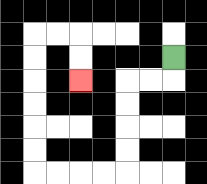{'start': '[7, 2]', 'end': '[3, 3]', 'path_directions': 'D,L,L,D,D,D,D,L,L,L,L,U,U,U,U,U,U,R,R,D,D', 'path_coordinates': '[[7, 2], [7, 3], [6, 3], [5, 3], [5, 4], [5, 5], [5, 6], [5, 7], [4, 7], [3, 7], [2, 7], [1, 7], [1, 6], [1, 5], [1, 4], [1, 3], [1, 2], [1, 1], [2, 1], [3, 1], [3, 2], [3, 3]]'}